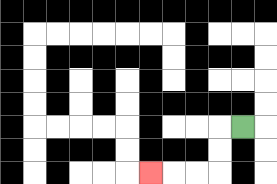{'start': '[10, 5]', 'end': '[6, 7]', 'path_directions': 'L,D,D,L,L,L', 'path_coordinates': '[[10, 5], [9, 5], [9, 6], [9, 7], [8, 7], [7, 7], [6, 7]]'}